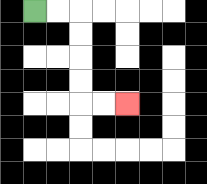{'start': '[1, 0]', 'end': '[5, 4]', 'path_directions': 'R,R,D,D,D,D,R,R', 'path_coordinates': '[[1, 0], [2, 0], [3, 0], [3, 1], [3, 2], [3, 3], [3, 4], [4, 4], [5, 4]]'}